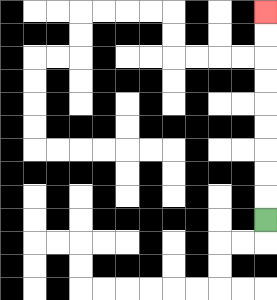{'start': '[11, 9]', 'end': '[11, 0]', 'path_directions': 'U,U,U,U,U,U,U,U,U', 'path_coordinates': '[[11, 9], [11, 8], [11, 7], [11, 6], [11, 5], [11, 4], [11, 3], [11, 2], [11, 1], [11, 0]]'}